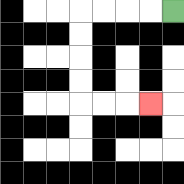{'start': '[7, 0]', 'end': '[6, 4]', 'path_directions': 'L,L,L,L,D,D,D,D,R,R,R', 'path_coordinates': '[[7, 0], [6, 0], [5, 0], [4, 0], [3, 0], [3, 1], [3, 2], [3, 3], [3, 4], [4, 4], [5, 4], [6, 4]]'}